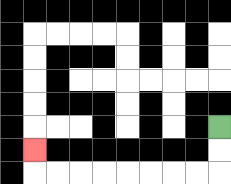{'start': '[9, 5]', 'end': '[1, 6]', 'path_directions': 'D,D,L,L,L,L,L,L,L,L,U', 'path_coordinates': '[[9, 5], [9, 6], [9, 7], [8, 7], [7, 7], [6, 7], [5, 7], [4, 7], [3, 7], [2, 7], [1, 7], [1, 6]]'}